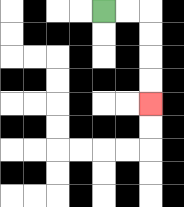{'start': '[4, 0]', 'end': '[6, 4]', 'path_directions': 'R,R,D,D,D,D', 'path_coordinates': '[[4, 0], [5, 0], [6, 0], [6, 1], [6, 2], [6, 3], [6, 4]]'}